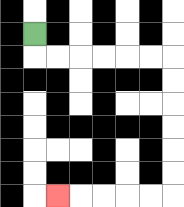{'start': '[1, 1]', 'end': '[2, 8]', 'path_directions': 'D,R,R,R,R,R,R,D,D,D,D,D,D,L,L,L,L,L', 'path_coordinates': '[[1, 1], [1, 2], [2, 2], [3, 2], [4, 2], [5, 2], [6, 2], [7, 2], [7, 3], [7, 4], [7, 5], [7, 6], [7, 7], [7, 8], [6, 8], [5, 8], [4, 8], [3, 8], [2, 8]]'}